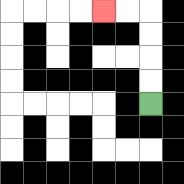{'start': '[6, 4]', 'end': '[4, 0]', 'path_directions': 'U,U,U,U,L,L', 'path_coordinates': '[[6, 4], [6, 3], [6, 2], [6, 1], [6, 0], [5, 0], [4, 0]]'}